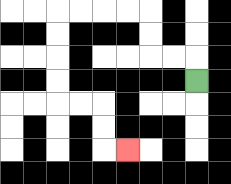{'start': '[8, 3]', 'end': '[5, 6]', 'path_directions': 'U,L,L,U,U,L,L,L,L,D,D,D,D,R,R,D,D,R', 'path_coordinates': '[[8, 3], [8, 2], [7, 2], [6, 2], [6, 1], [6, 0], [5, 0], [4, 0], [3, 0], [2, 0], [2, 1], [2, 2], [2, 3], [2, 4], [3, 4], [4, 4], [4, 5], [4, 6], [5, 6]]'}